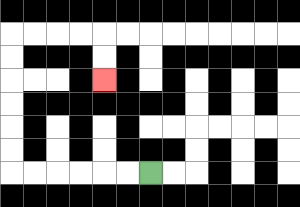{'start': '[6, 7]', 'end': '[4, 3]', 'path_directions': 'L,L,L,L,L,L,U,U,U,U,U,U,R,R,R,R,D,D', 'path_coordinates': '[[6, 7], [5, 7], [4, 7], [3, 7], [2, 7], [1, 7], [0, 7], [0, 6], [0, 5], [0, 4], [0, 3], [0, 2], [0, 1], [1, 1], [2, 1], [3, 1], [4, 1], [4, 2], [4, 3]]'}